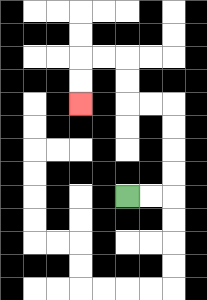{'start': '[5, 8]', 'end': '[3, 4]', 'path_directions': 'R,R,U,U,U,U,L,L,U,U,L,L,D,D', 'path_coordinates': '[[5, 8], [6, 8], [7, 8], [7, 7], [7, 6], [7, 5], [7, 4], [6, 4], [5, 4], [5, 3], [5, 2], [4, 2], [3, 2], [3, 3], [3, 4]]'}